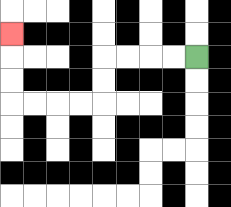{'start': '[8, 2]', 'end': '[0, 1]', 'path_directions': 'L,L,L,L,D,D,L,L,L,L,U,U,U', 'path_coordinates': '[[8, 2], [7, 2], [6, 2], [5, 2], [4, 2], [4, 3], [4, 4], [3, 4], [2, 4], [1, 4], [0, 4], [0, 3], [0, 2], [0, 1]]'}